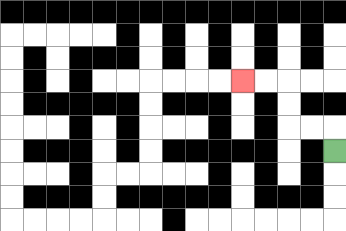{'start': '[14, 6]', 'end': '[10, 3]', 'path_directions': 'U,L,L,U,U,L,L', 'path_coordinates': '[[14, 6], [14, 5], [13, 5], [12, 5], [12, 4], [12, 3], [11, 3], [10, 3]]'}